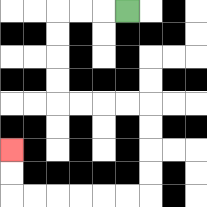{'start': '[5, 0]', 'end': '[0, 6]', 'path_directions': 'L,L,L,D,D,D,D,R,R,R,R,D,D,D,D,L,L,L,L,L,L,U,U', 'path_coordinates': '[[5, 0], [4, 0], [3, 0], [2, 0], [2, 1], [2, 2], [2, 3], [2, 4], [3, 4], [4, 4], [5, 4], [6, 4], [6, 5], [6, 6], [6, 7], [6, 8], [5, 8], [4, 8], [3, 8], [2, 8], [1, 8], [0, 8], [0, 7], [0, 6]]'}